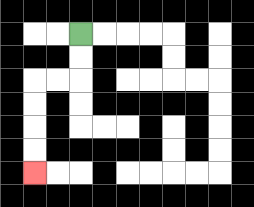{'start': '[3, 1]', 'end': '[1, 7]', 'path_directions': 'D,D,L,L,D,D,D,D', 'path_coordinates': '[[3, 1], [3, 2], [3, 3], [2, 3], [1, 3], [1, 4], [1, 5], [1, 6], [1, 7]]'}